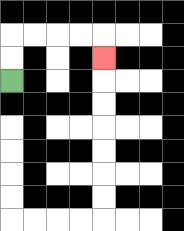{'start': '[0, 3]', 'end': '[4, 2]', 'path_directions': 'U,U,R,R,R,R,D', 'path_coordinates': '[[0, 3], [0, 2], [0, 1], [1, 1], [2, 1], [3, 1], [4, 1], [4, 2]]'}